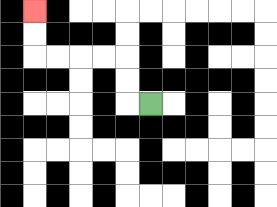{'start': '[6, 4]', 'end': '[1, 0]', 'path_directions': 'L,U,U,L,L,L,L,U,U', 'path_coordinates': '[[6, 4], [5, 4], [5, 3], [5, 2], [4, 2], [3, 2], [2, 2], [1, 2], [1, 1], [1, 0]]'}